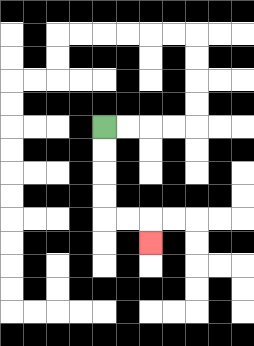{'start': '[4, 5]', 'end': '[6, 10]', 'path_directions': 'D,D,D,D,R,R,D', 'path_coordinates': '[[4, 5], [4, 6], [4, 7], [4, 8], [4, 9], [5, 9], [6, 9], [6, 10]]'}